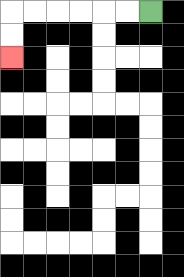{'start': '[6, 0]', 'end': '[0, 2]', 'path_directions': 'L,L,L,L,L,L,D,D', 'path_coordinates': '[[6, 0], [5, 0], [4, 0], [3, 0], [2, 0], [1, 0], [0, 0], [0, 1], [0, 2]]'}